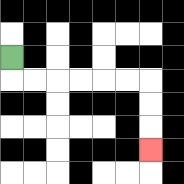{'start': '[0, 2]', 'end': '[6, 6]', 'path_directions': 'D,R,R,R,R,R,R,D,D,D', 'path_coordinates': '[[0, 2], [0, 3], [1, 3], [2, 3], [3, 3], [4, 3], [5, 3], [6, 3], [6, 4], [6, 5], [6, 6]]'}